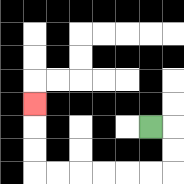{'start': '[6, 5]', 'end': '[1, 4]', 'path_directions': 'R,D,D,L,L,L,L,L,L,U,U,U', 'path_coordinates': '[[6, 5], [7, 5], [7, 6], [7, 7], [6, 7], [5, 7], [4, 7], [3, 7], [2, 7], [1, 7], [1, 6], [1, 5], [1, 4]]'}